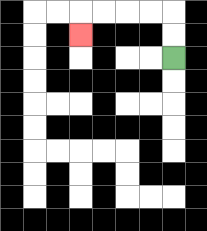{'start': '[7, 2]', 'end': '[3, 1]', 'path_directions': 'U,U,L,L,L,L,D', 'path_coordinates': '[[7, 2], [7, 1], [7, 0], [6, 0], [5, 0], [4, 0], [3, 0], [3, 1]]'}